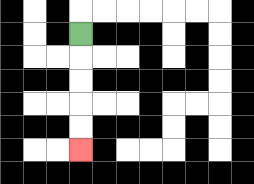{'start': '[3, 1]', 'end': '[3, 6]', 'path_directions': 'D,D,D,D,D', 'path_coordinates': '[[3, 1], [3, 2], [3, 3], [3, 4], [3, 5], [3, 6]]'}